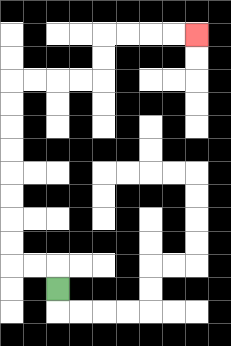{'start': '[2, 12]', 'end': '[8, 1]', 'path_directions': 'U,L,L,U,U,U,U,U,U,U,U,R,R,R,R,U,U,R,R,R,R', 'path_coordinates': '[[2, 12], [2, 11], [1, 11], [0, 11], [0, 10], [0, 9], [0, 8], [0, 7], [0, 6], [0, 5], [0, 4], [0, 3], [1, 3], [2, 3], [3, 3], [4, 3], [4, 2], [4, 1], [5, 1], [6, 1], [7, 1], [8, 1]]'}